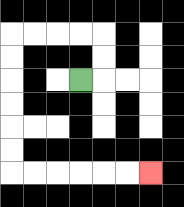{'start': '[3, 3]', 'end': '[6, 7]', 'path_directions': 'R,U,U,L,L,L,L,D,D,D,D,D,D,R,R,R,R,R,R', 'path_coordinates': '[[3, 3], [4, 3], [4, 2], [4, 1], [3, 1], [2, 1], [1, 1], [0, 1], [0, 2], [0, 3], [0, 4], [0, 5], [0, 6], [0, 7], [1, 7], [2, 7], [3, 7], [4, 7], [5, 7], [6, 7]]'}